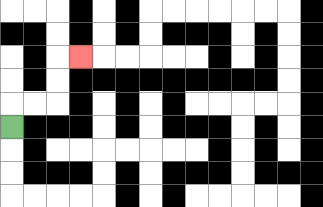{'start': '[0, 5]', 'end': '[3, 2]', 'path_directions': 'U,R,R,U,U,R', 'path_coordinates': '[[0, 5], [0, 4], [1, 4], [2, 4], [2, 3], [2, 2], [3, 2]]'}